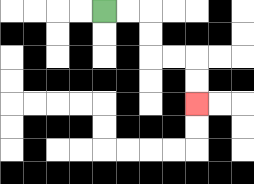{'start': '[4, 0]', 'end': '[8, 4]', 'path_directions': 'R,R,D,D,R,R,D,D', 'path_coordinates': '[[4, 0], [5, 0], [6, 0], [6, 1], [6, 2], [7, 2], [8, 2], [8, 3], [8, 4]]'}